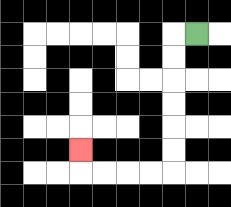{'start': '[8, 1]', 'end': '[3, 6]', 'path_directions': 'L,D,D,D,D,D,D,L,L,L,L,U', 'path_coordinates': '[[8, 1], [7, 1], [7, 2], [7, 3], [7, 4], [7, 5], [7, 6], [7, 7], [6, 7], [5, 7], [4, 7], [3, 7], [3, 6]]'}